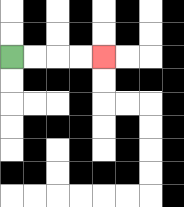{'start': '[0, 2]', 'end': '[4, 2]', 'path_directions': 'R,R,R,R', 'path_coordinates': '[[0, 2], [1, 2], [2, 2], [3, 2], [4, 2]]'}